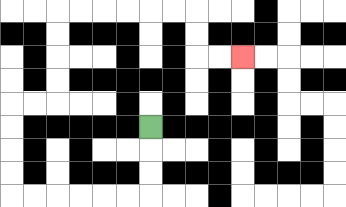{'start': '[6, 5]', 'end': '[10, 2]', 'path_directions': 'D,D,D,L,L,L,L,L,L,U,U,U,U,R,R,U,U,U,U,R,R,R,R,R,R,D,D,R,R', 'path_coordinates': '[[6, 5], [6, 6], [6, 7], [6, 8], [5, 8], [4, 8], [3, 8], [2, 8], [1, 8], [0, 8], [0, 7], [0, 6], [0, 5], [0, 4], [1, 4], [2, 4], [2, 3], [2, 2], [2, 1], [2, 0], [3, 0], [4, 0], [5, 0], [6, 0], [7, 0], [8, 0], [8, 1], [8, 2], [9, 2], [10, 2]]'}